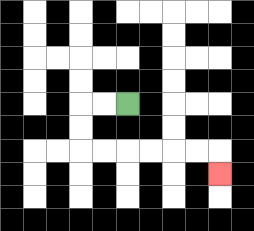{'start': '[5, 4]', 'end': '[9, 7]', 'path_directions': 'L,L,D,D,R,R,R,R,R,R,D', 'path_coordinates': '[[5, 4], [4, 4], [3, 4], [3, 5], [3, 6], [4, 6], [5, 6], [6, 6], [7, 6], [8, 6], [9, 6], [9, 7]]'}